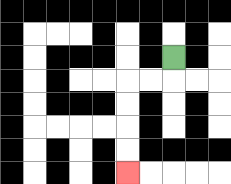{'start': '[7, 2]', 'end': '[5, 7]', 'path_directions': 'D,L,L,D,D,D,D', 'path_coordinates': '[[7, 2], [7, 3], [6, 3], [5, 3], [5, 4], [5, 5], [5, 6], [5, 7]]'}